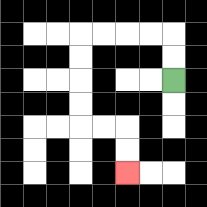{'start': '[7, 3]', 'end': '[5, 7]', 'path_directions': 'U,U,L,L,L,L,D,D,D,D,R,R,D,D', 'path_coordinates': '[[7, 3], [7, 2], [7, 1], [6, 1], [5, 1], [4, 1], [3, 1], [3, 2], [3, 3], [3, 4], [3, 5], [4, 5], [5, 5], [5, 6], [5, 7]]'}